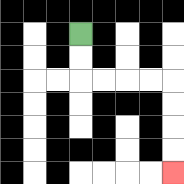{'start': '[3, 1]', 'end': '[7, 7]', 'path_directions': 'D,D,R,R,R,R,D,D,D,D', 'path_coordinates': '[[3, 1], [3, 2], [3, 3], [4, 3], [5, 3], [6, 3], [7, 3], [7, 4], [7, 5], [7, 6], [7, 7]]'}